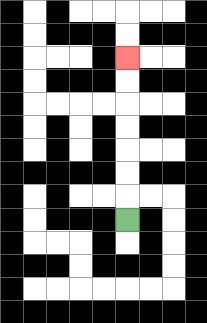{'start': '[5, 9]', 'end': '[5, 2]', 'path_directions': 'U,U,U,U,U,U,U', 'path_coordinates': '[[5, 9], [5, 8], [5, 7], [5, 6], [5, 5], [5, 4], [5, 3], [5, 2]]'}